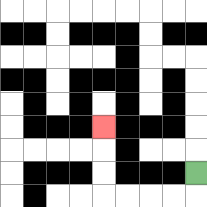{'start': '[8, 7]', 'end': '[4, 5]', 'path_directions': 'D,L,L,L,L,U,U,U', 'path_coordinates': '[[8, 7], [8, 8], [7, 8], [6, 8], [5, 8], [4, 8], [4, 7], [4, 6], [4, 5]]'}